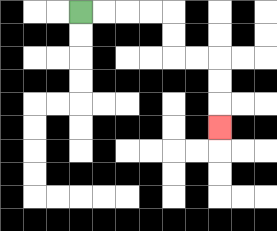{'start': '[3, 0]', 'end': '[9, 5]', 'path_directions': 'R,R,R,R,D,D,R,R,D,D,D', 'path_coordinates': '[[3, 0], [4, 0], [5, 0], [6, 0], [7, 0], [7, 1], [7, 2], [8, 2], [9, 2], [9, 3], [9, 4], [9, 5]]'}